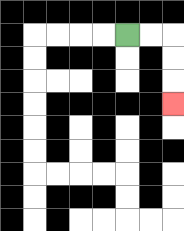{'start': '[5, 1]', 'end': '[7, 4]', 'path_directions': 'R,R,D,D,D', 'path_coordinates': '[[5, 1], [6, 1], [7, 1], [7, 2], [7, 3], [7, 4]]'}